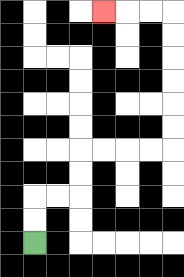{'start': '[1, 10]', 'end': '[4, 0]', 'path_directions': 'U,U,R,R,U,U,R,R,R,R,U,U,U,U,U,U,L,L,L', 'path_coordinates': '[[1, 10], [1, 9], [1, 8], [2, 8], [3, 8], [3, 7], [3, 6], [4, 6], [5, 6], [6, 6], [7, 6], [7, 5], [7, 4], [7, 3], [7, 2], [7, 1], [7, 0], [6, 0], [5, 0], [4, 0]]'}